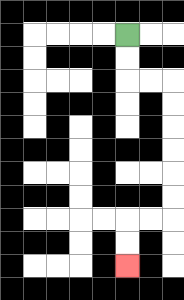{'start': '[5, 1]', 'end': '[5, 11]', 'path_directions': 'D,D,R,R,D,D,D,D,D,D,L,L,D,D', 'path_coordinates': '[[5, 1], [5, 2], [5, 3], [6, 3], [7, 3], [7, 4], [7, 5], [7, 6], [7, 7], [7, 8], [7, 9], [6, 9], [5, 9], [5, 10], [5, 11]]'}